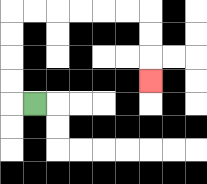{'start': '[1, 4]', 'end': '[6, 3]', 'path_directions': 'L,U,U,U,U,R,R,R,R,R,R,D,D,D', 'path_coordinates': '[[1, 4], [0, 4], [0, 3], [0, 2], [0, 1], [0, 0], [1, 0], [2, 0], [3, 0], [4, 0], [5, 0], [6, 0], [6, 1], [6, 2], [6, 3]]'}